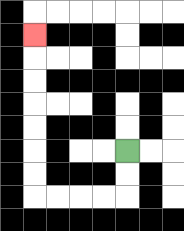{'start': '[5, 6]', 'end': '[1, 1]', 'path_directions': 'D,D,L,L,L,L,U,U,U,U,U,U,U', 'path_coordinates': '[[5, 6], [5, 7], [5, 8], [4, 8], [3, 8], [2, 8], [1, 8], [1, 7], [1, 6], [1, 5], [1, 4], [1, 3], [1, 2], [1, 1]]'}